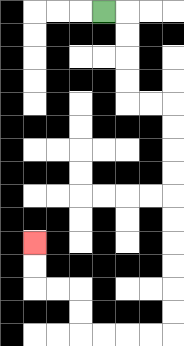{'start': '[4, 0]', 'end': '[1, 10]', 'path_directions': 'R,D,D,D,D,R,R,D,D,D,D,D,D,D,D,D,D,L,L,L,L,U,U,L,L,U,U', 'path_coordinates': '[[4, 0], [5, 0], [5, 1], [5, 2], [5, 3], [5, 4], [6, 4], [7, 4], [7, 5], [7, 6], [7, 7], [7, 8], [7, 9], [7, 10], [7, 11], [7, 12], [7, 13], [7, 14], [6, 14], [5, 14], [4, 14], [3, 14], [3, 13], [3, 12], [2, 12], [1, 12], [1, 11], [1, 10]]'}